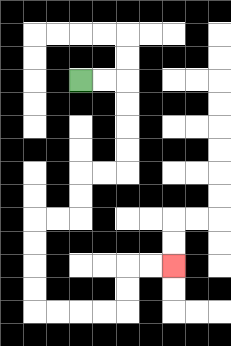{'start': '[3, 3]', 'end': '[7, 11]', 'path_directions': 'R,R,D,D,D,D,L,L,D,D,L,L,D,D,D,D,R,R,R,R,U,U,R,R', 'path_coordinates': '[[3, 3], [4, 3], [5, 3], [5, 4], [5, 5], [5, 6], [5, 7], [4, 7], [3, 7], [3, 8], [3, 9], [2, 9], [1, 9], [1, 10], [1, 11], [1, 12], [1, 13], [2, 13], [3, 13], [4, 13], [5, 13], [5, 12], [5, 11], [6, 11], [7, 11]]'}